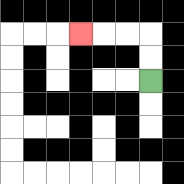{'start': '[6, 3]', 'end': '[3, 1]', 'path_directions': 'U,U,L,L,L', 'path_coordinates': '[[6, 3], [6, 2], [6, 1], [5, 1], [4, 1], [3, 1]]'}